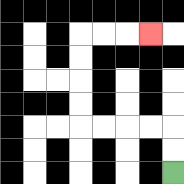{'start': '[7, 7]', 'end': '[6, 1]', 'path_directions': 'U,U,L,L,L,L,U,U,U,U,R,R,R', 'path_coordinates': '[[7, 7], [7, 6], [7, 5], [6, 5], [5, 5], [4, 5], [3, 5], [3, 4], [3, 3], [3, 2], [3, 1], [4, 1], [5, 1], [6, 1]]'}